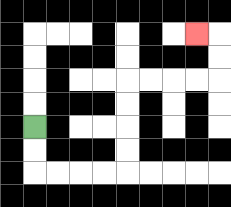{'start': '[1, 5]', 'end': '[8, 1]', 'path_directions': 'D,D,R,R,R,R,U,U,U,U,R,R,R,R,U,U,L', 'path_coordinates': '[[1, 5], [1, 6], [1, 7], [2, 7], [3, 7], [4, 7], [5, 7], [5, 6], [5, 5], [5, 4], [5, 3], [6, 3], [7, 3], [8, 3], [9, 3], [9, 2], [9, 1], [8, 1]]'}